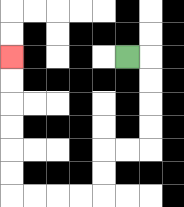{'start': '[5, 2]', 'end': '[0, 2]', 'path_directions': 'R,D,D,D,D,L,L,D,D,L,L,L,L,U,U,U,U,U,U', 'path_coordinates': '[[5, 2], [6, 2], [6, 3], [6, 4], [6, 5], [6, 6], [5, 6], [4, 6], [4, 7], [4, 8], [3, 8], [2, 8], [1, 8], [0, 8], [0, 7], [0, 6], [0, 5], [0, 4], [0, 3], [0, 2]]'}